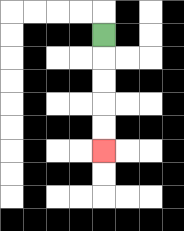{'start': '[4, 1]', 'end': '[4, 6]', 'path_directions': 'D,D,D,D,D', 'path_coordinates': '[[4, 1], [4, 2], [4, 3], [4, 4], [4, 5], [4, 6]]'}